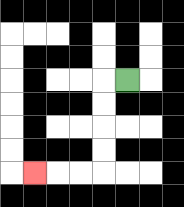{'start': '[5, 3]', 'end': '[1, 7]', 'path_directions': 'L,D,D,D,D,L,L,L', 'path_coordinates': '[[5, 3], [4, 3], [4, 4], [4, 5], [4, 6], [4, 7], [3, 7], [2, 7], [1, 7]]'}